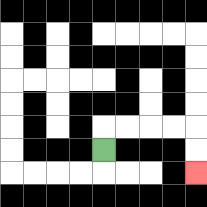{'start': '[4, 6]', 'end': '[8, 7]', 'path_directions': 'U,R,R,R,R,D,D', 'path_coordinates': '[[4, 6], [4, 5], [5, 5], [6, 5], [7, 5], [8, 5], [8, 6], [8, 7]]'}